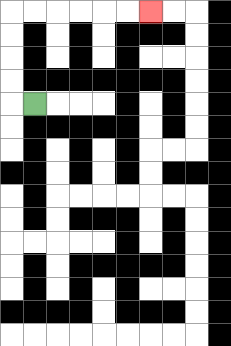{'start': '[1, 4]', 'end': '[6, 0]', 'path_directions': 'L,U,U,U,U,R,R,R,R,R,R', 'path_coordinates': '[[1, 4], [0, 4], [0, 3], [0, 2], [0, 1], [0, 0], [1, 0], [2, 0], [3, 0], [4, 0], [5, 0], [6, 0]]'}